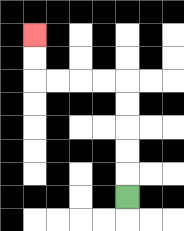{'start': '[5, 8]', 'end': '[1, 1]', 'path_directions': 'U,U,U,U,U,L,L,L,L,U,U', 'path_coordinates': '[[5, 8], [5, 7], [5, 6], [5, 5], [5, 4], [5, 3], [4, 3], [3, 3], [2, 3], [1, 3], [1, 2], [1, 1]]'}